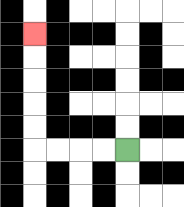{'start': '[5, 6]', 'end': '[1, 1]', 'path_directions': 'L,L,L,L,U,U,U,U,U', 'path_coordinates': '[[5, 6], [4, 6], [3, 6], [2, 6], [1, 6], [1, 5], [1, 4], [1, 3], [1, 2], [1, 1]]'}